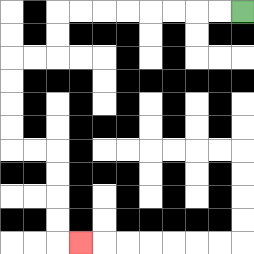{'start': '[10, 0]', 'end': '[3, 10]', 'path_directions': 'L,L,L,L,L,L,L,L,D,D,L,L,D,D,D,D,R,R,D,D,D,D,R', 'path_coordinates': '[[10, 0], [9, 0], [8, 0], [7, 0], [6, 0], [5, 0], [4, 0], [3, 0], [2, 0], [2, 1], [2, 2], [1, 2], [0, 2], [0, 3], [0, 4], [0, 5], [0, 6], [1, 6], [2, 6], [2, 7], [2, 8], [2, 9], [2, 10], [3, 10]]'}